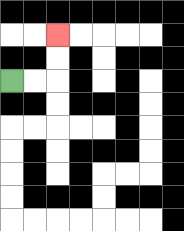{'start': '[0, 3]', 'end': '[2, 1]', 'path_directions': 'R,R,U,U', 'path_coordinates': '[[0, 3], [1, 3], [2, 3], [2, 2], [2, 1]]'}